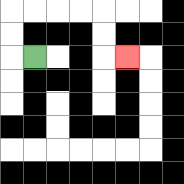{'start': '[1, 2]', 'end': '[5, 2]', 'path_directions': 'L,U,U,R,R,R,R,D,D,R', 'path_coordinates': '[[1, 2], [0, 2], [0, 1], [0, 0], [1, 0], [2, 0], [3, 0], [4, 0], [4, 1], [4, 2], [5, 2]]'}